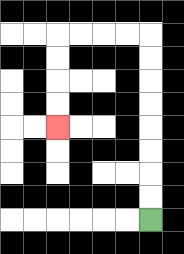{'start': '[6, 9]', 'end': '[2, 5]', 'path_directions': 'U,U,U,U,U,U,U,U,L,L,L,L,D,D,D,D', 'path_coordinates': '[[6, 9], [6, 8], [6, 7], [6, 6], [6, 5], [6, 4], [6, 3], [6, 2], [6, 1], [5, 1], [4, 1], [3, 1], [2, 1], [2, 2], [2, 3], [2, 4], [2, 5]]'}